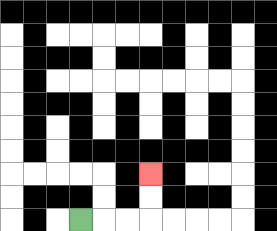{'start': '[3, 9]', 'end': '[6, 7]', 'path_directions': 'R,R,R,U,U', 'path_coordinates': '[[3, 9], [4, 9], [5, 9], [6, 9], [6, 8], [6, 7]]'}